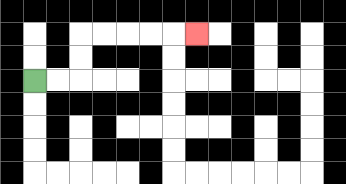{'start': '[1, 3]', 'end': '[8, 1]', 'path_directions': 'R,R,U,U,R,R,R,R,R', 'path_coordinates': '[[1, 3], [2, 3], [3, 3], [3, 2], [3, 1], [4, 1], [5, 1], [6, 1], [7, 1], [8, 1]]'}